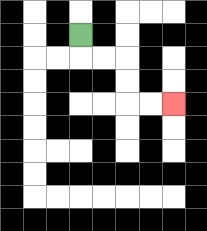{'start': '[3, 1]', 'end': '[7, 4]', 'path_directions': 'D,R,R,D,D,R,R', 'path_coordinates': '[[3, 1], [3, 2], [4, 2], [5, 2], [5, 3], [5, 4], [6, 4], [7, 4]]'}